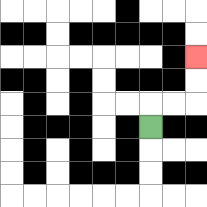{'start': '[6, 5]', 'end': '[8, 2]', 'path_directions': 'U,R,R,U,U', 'path_coordinates': '[[6, 5], [6, 4], [7, 4], [8, 4], [8, 3], [8, 2]]'}